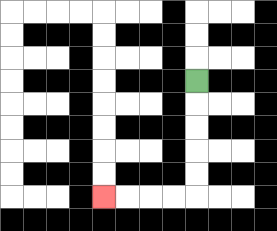{'start': '[8, 3]', 'end': '[4, 8]', 'path_directions': 'D,D,D,D,D,L,L,L,L', 'path_coordinates': '[[8, 3], [8, 4], [8, 5], [8, 6], [8, 7], [8, 8], [7, 8], [6, 8], [5, 8], [4, 8]]'}